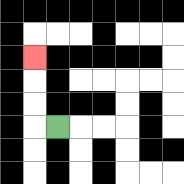{'start': '[2, 5]', 'end': '[1, 2]', 'path_directions': 'L,U,U,U', 'path_coordinates': '[[2, 5], [1, 5], [1, 4], [1, 3], [1, 2]]'}